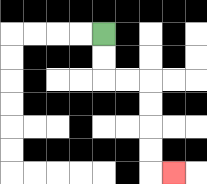{'start': '[4, 1]', 'end': '[7, 7]', 'path_directions': 'D,D,R,R,D,D,D,D,R', 'path_coordinates': '[[4, 1], [4, 2], [4, 3], [5, 3], [6, 3], [6, 4], [6, 5], [6, 6], [6, 7], [7, 7]]'}